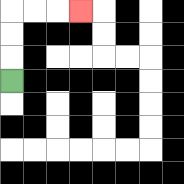{'start': '[0, 3]', 'end': '[3, 0]', 'path_directions': 'U,U,U,R,R,R', 'path_coordinates': '[[0, 3], [0, 2], [0, 1], [0, 0], [1, 0], [2, 0], [3, 0]]'}